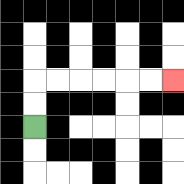{'start': '[1, 5]', 'end': '[7, 3]', 'path_directions': 'U,U,R,R,R,R,R,R', 'path_coordinates': '[[1, 5], [1, 4], [1, 3], [2, 3], [3, 3], [4, 3], [5, 3], [6, 3], [7, 3]]'}